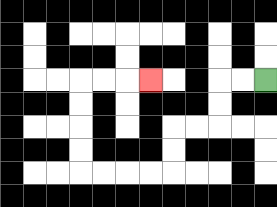{'start': '[11, 3]', 'end': '[6, 3]', 'path_directions': 'L,L,D,D,L,L,D,D,L,L,L,L,U,U,U,U,R,R,R', 'path_coordinates': '[[11, 3], [10, 3], [9, 3], [9, 4], [9, 5], [8, 5], [7, 5], [7, 6], [7, 7], [6, 7], [5, 7], [4, 7], [3, 7], [3, 6], [3, 5], [3, 4], [3, 3], [4, 3], [5, 3], [6, 3]]'}